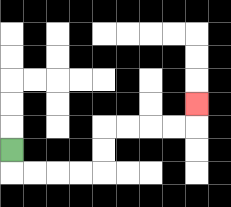{'start': '[0, 6]', 'end': '[8, 4]', 'path_directions': 'D,R,R,R,R,U,U,R,R,R,R,U', 'path_coordinates': '[[0, 6], [0, 7], [1, 7], [2, 7], [3, 7], [4, 7], [4, 6], [4, 5], [5, 5], [6, 5], [7, 5], [8, 5], [8, 4]]'}